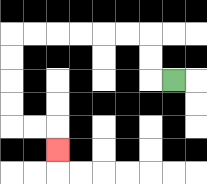{'start': '[7, 3]', 'end': '[2, 6]', 'path_directions': 'L,U,U,L,L,L,L,L,L,D,D,D,D,R,R,D', 'path_coordinates': '[[7, 3], [6, 3], [6, 2], [6, 1], [5, 1], [4, 1], [3, 1], [2, 1], [1, 1], [0, 1], [0, 2], [0, 3], [0, 4], [0, 5], [1, 5], [2, 5], [2, 6]]'}